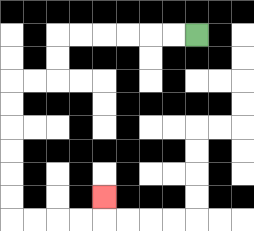{'start': '[8, 1]', 'end': '[4, 8]', 'path_directions': 'L,L,L,L,L,L,D,D,L,L,D,D,D,D,D,D,R,R,R,R,U', 'path_coordinates': '[[8, 1], [7, 1], [6, 1], [5, 1], [4, 1], [3, 1], [2, 1], [2, 2], [2, 3], [1, 3], [0, 3], [0, 4], [0, 5], [0, 6], [0, 7], [0, 8], [0, 9], [1, 9], [2, 9], [3, 9], [4, 9], [4, 8]]'}